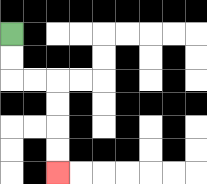{'start': '[0, 1]', 'end': '[2, 7]', 'path_directions': 'D,D,R,R,D,D,D,D', 'path_coordinates': '[[0, 1], [0, 2], [0, 3], [1, 3], [2, 3], [2, 4], [2, 5], [2, 6], [2, 7]]'}